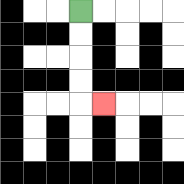{'start': '[3, 0]', 'end': '[4, 4]', 'path_directions': 'D,D,D,D,R', 'path_coordinates': '[[3, 0], [3, 1], [3, 2], [3, 3], [3, 4], [4, 4]]'}